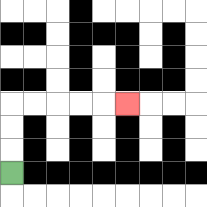{'start': '[0, 7]', 'end': '[5, 4]', 'path_directions': 'U,U,U,R,R,R,R,R', 'path_coordinates': '[[0, 7], [0, 6], [0, 5], [0, 4], [1, 4], [2, 4], [3, 4], [4, 4], [5, 4]]'}